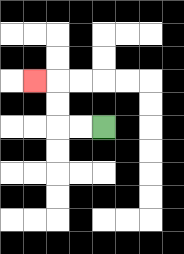{'start': '[4, 5]', 'end': '[1, 3]', 'path_directions': 'L,L,U,U,L', 'path_coordinates': '[[4, 5], [3, 5], [2, 5], [2, 4], [2, 3], [1, 3]]'}